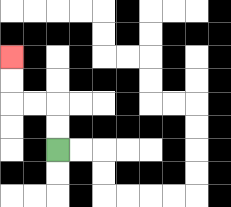{'start': '[2, 6]', 'end': '[0, 2]', 'path_directions': 'U,U,L,L,U,U', 'path_coordinates': '[[2, 6], [2, 5], [2, 4], [1, 4], [0, 4], [0, 3], [0, 2]]'}